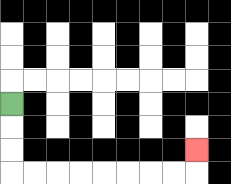{'start': '[0, 4]', 'end': '[8, 6]', 'path_directions': 'D,D,D,R,R,R,R,R,R,R,R,U', 'path_coordinates': '[[0, 4], [0, 5], [0, 6], [0, 7], [1, 7], [2, 7], [3, 7], [4, 7], [5, 7], [6, 7], [7, 7], [8, 7], [8, 6]]'}